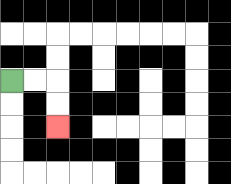{'start': '[0, 3]', 'end': '[2, 5]', 'path_directions': 'R,R,D,D', 'path_coordinates': '[[0, 3], [1, 3], [2, 3], [2, 4], [2, 5]]'}